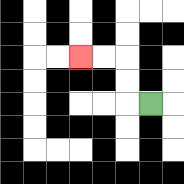{'start': '[6, 4]', 'end': '[3, 2]', 'path_directions': 'L,U,U,L,L', 'path_coordinates': '[[6, 4], [5, 4], [5, 3], [5, 2], [4, 2], [3, 2]]'}